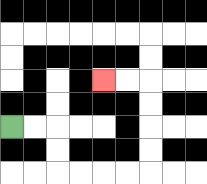{'start': '[0, 5]', 'end': '[4, 3]', 'path_directions': 'R,R,D,D,R,R,R,R,U,U,U,U,L,L', 'path_coordinates': '[[0, 5], [1, 5], [2, 5], [2, 6], [2, 7], [3, 7], [4, 7], [5, 7], [6, 7], [6, 6], [6, 5], [6, 4], [6, 3], [5, 3], [4, 3]]'}